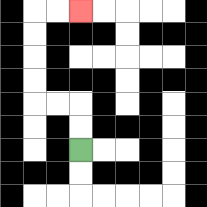{'start': '[3, 6]', 'end': '[3, 0]', 'path_directions': 'U,U,L,L,U,U,U,U,R,R', 'path_coordinates': '[[3, 6], [3, 5], [3, 4], [2, 4], [1, 4], [1, 3], [1, 2], [1, 1], [1, 0], [2, 0], [3, 0]]'}